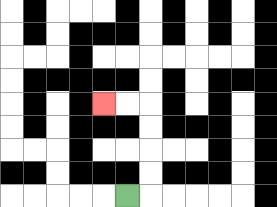{'start': '[5, 8]', 'end': '[4, 4]', 'path_directions': 'R,U,U,U,U,L,L', 'path_coordinates': '[[5, 8], [6, 8], [6, 7], [6, 6], [6, 5], [6, 4], [5, 4], [4, 4]]'}